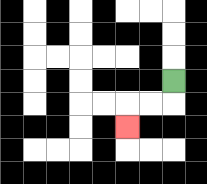{'start': '[7, 3]', 'end': '[5, 5]', 'path_directions': 'D,L,L,D', 'path_coordinates': '[[7, 3], [7, 4], [6, 4], [5, 4], [5, 5]]'}